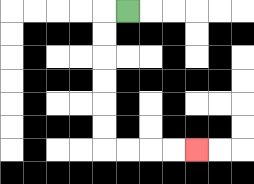{'start': '[5, 0]', 'end': '[8, 6]', 'path_directions': 'L,D,D,D,D,D,D,R,R,R,R', 'path_coordinates': '[[5, 0], [4, 0], [4, 1], [4, 2], [4, 3], [4, 4], [4, 5], [4, 6], [5, 6], [6, 6], [7, 6], [8, 6]]'}